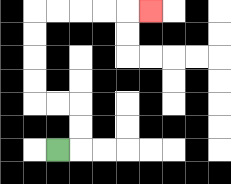{'start': '[2, 6]', 'end': '[6, 0]', 'path_directions': 'R,U,U,L,L,U,U,U,U,R,R,R,R,R', 'path_coordinates': '[[2, 6], [3, 6], [3, 5], [3, 4], [2, 4], [1, 4], [1, 3], [1, 2], [1, 1], [1, 0], [2, 0], [3, 0], [4, 0], [5, 0], [6, 0]]'}